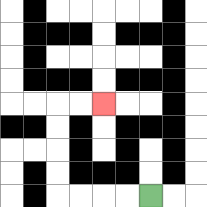{'start': '[6, 8]', 'end': '[4, 4]', 'path_directions': 'L,L,L,L,U,U,U,U,R,R', 'path_coordinates': '[[6, 8], [5, 8], [4, 8], [3, 8], [2, 8], [2, 7], [2, 6], [2, 5], [2, 4], [3, 4], [4, 4]]'}